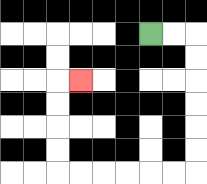{'start': '[6, 1]', 'end': '[3, 3]', 'path_directions': 'R,R,D,D,D,D,D,D,L,L,L,L,L,L,U,U,U,U,R', 'path_coordinates': '[[6, 1], [7, 1], [8, 1], [8, 2], [8, 3], [8, 4], [8, 5], [8, 6], [8, 7], [7, 7], [6, 7], [5, 7], [4, 7], [3, 7], [2, 7], [2, 6], [2, 5], [2, 4], [2, 3], [3, 3]]'}